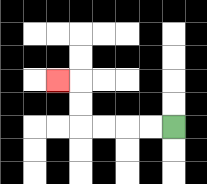{'start': '[7, 5]', 'end': '[2, 3]', 'path_directions': 'L,L,L,L,U,U,L', 'path_coordinates': '[[7, 5], [6, 5], [5, 5], [4, 5], [3, 5], [3, 4], [3, 3], [2, 3]]'}